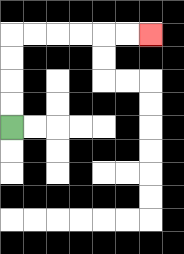{'start': '[0, 5]', 'end': '[6, 1]', 'path_directions': 'U,U,U,U,R,R,R,R,R,R', 'path_coordinates': '[[0, 5], [0, 4], [0, 3], [0, 2], [0, 1], [1, 1], [2, 1], [3, 1], [4, 1], [5, 1], [6, 1]]'}